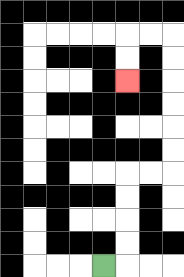{'start': '[4, 11]', 'end': '[5, 3]', 'path_directions': 'R,U,U,U,U,R,R,U,U,U,U,U,U,L,L,D,D', 'path_coordinates': '[[4, 11], [5, 11], [5, 10], [5, 9], [5, 8], [5, 7], [6, 7], [7, 7], [7, 6], [7, 5], [7, 4], [7, 3], [7, 2], [7, 1], [6, 1], [5, 1], [5, 2], [5, 3]]'}